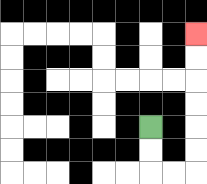{'start': '[6, 5]', 'end': '[8, 1]', 'path_directions': 'D,D,R,R,U,U,U,U,U,U', 'path_coordinates': '[[6, 5], [6, 6], [6, 7], [7, 7], [8, 7], [8, 6], [8, 5], [8, 4], [8, 3], [8, 2], [8, 1]]'}